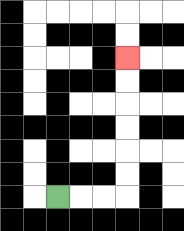{'start': '[2, 8]', 'end': '[5, 2]', 'path_directions': 'R,R,R,U,U,U,U,U,U', 'path_coordinates': '[[2, 8], [3, 8], [4, 8], [5, 8], [5, 7], [5, 6], [5, 5], [5, 4], [5, 3], [5, 2]]'}